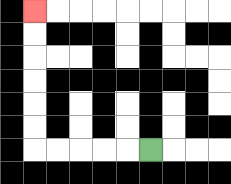{'start': '[6, 6]', 'end': '[1, 0]', 'path_directions': 'L,L,L,L,L,U,U,U,U,U,U', 'path_coordinates': '[[6, 6], [5, 6], [4, 6], [3, 6], [2, 6], [1, 6], [1, 5], [1, 4], [1, 3], [1, 2], [1, 1], [1, 0]]'}